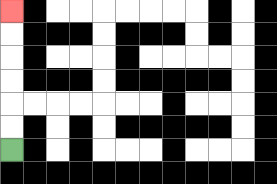{'start': '[0, 6]', 'end': '[0, 0]', 'path_directions': 'U,U,U,U,U,U', 'path_coordinates': '[[0, 6], [0, 5], [0, 4], [0, 3], [0, 2], [0, 1], [0, 0]]'}